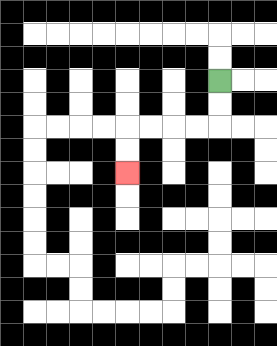{'start': '[9, 3]', 'end': '[5, 7]', 'path_directions': 'D,D,L,L,L,L,D,D', 'path_coordinates': '[[9, 3], [9, 4], [9, 5], [8, 5], [7, 5], [6, 5], [5, 5], [5, 6], [5, 7]]'}